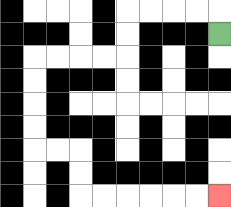{'start': '[9, 1]', 'end': '[9, 8]', 'path_directions': 'U,L,L,L,L,D,D,L,L,L,L,D,D,D,D,R,R,D,D,R,R,R,R,R,R', 'path_coordinates': '[[9, 1], [9, 0], [8, 0], [7, 0], [6, 0], [5, 0], [5, 1], [5, 2], [4, 2], [3, 2], [2, 2], [1, 2], [1, 3], [1, 4], [1, 5], [1, 6], [2, 6], [3, 6], [3, 7], [3, 8], [4, 8], [5, 8], [6, 8], [7, 8], [8, 8], [9, 8]]'}